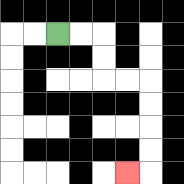{'start': '[2, 1]', 'end': '[5, 7]', 'path_directions': 'R,R,D,D,R,R,D,D,D,D,L', 'path_coordinates': '[[2, 1], [3, 1], [4, 1], [4, 2], [4, 3], [5, 3], [6, 3], [6, 4], [6, 5], [6, 6], [6, 7], [5, 7]]'}